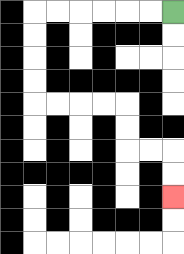{'start': '[7, 0]', 'end': '[7, 8]', 'path_directions': 'L,L,L,L,L,L,D,D,D,D,R,R,R,R,D,D,R,R,D,D', 'path_coordinates': '[[7, 0], [6, 0], [5, 0], [4, 0], [3, 0], [2, 0], [1, 0], [1, 1], [1, 2], [1, 3], [1, 4], [2, 4], [3, 4], [4, 4], [5, 4], [5, 5], [5, 6], [6, 6], [7, 6], [7, 7], [7, 8]]'}